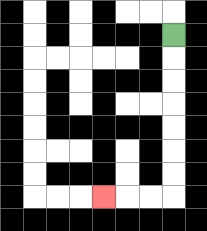{'start': '[7, 1]', 'end': '[4, 8]', 'path_directions': 'D,D,D,D,D,D,D,L,L,L', 'path_coordinates': '[[7, 1], [7, 2], [7, 3], [7, 4], [7, 5], [7, 6], [7, 7], [7, 8], [6, 8], [5, 8], [4, 8]]'}